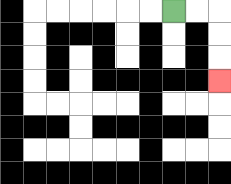{'start': '[7, 0]', 'end': '[9, 3]', 'path_directions': 'R,R,D,D,D', 'path_coordinates': '[[7, 0], [8, 0], [9, 0], [9, 1], [9, 2], [9, 3]]'}